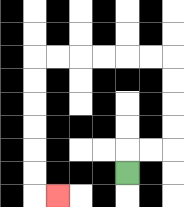{'start': '[5, 7]', 'end': '[2, 8]', 'path_directions': 'U,R,R,U,U,U,U,L,L,L,L,L,L,D,D,D,D,D,D,R', 'path_coordinates': '[[5, 7], [5, 6], [6, 6], [7, 6], [7, 5], [7, 4], [7, 3], [7, 2], [6, 2], [5, 2], [4, 2], [3, 2], [2, 2], [1, 2], [1, 3], [1, 4], [1, 5], [1, 6], [1, 7], [1, 8], [2, 8]]'}